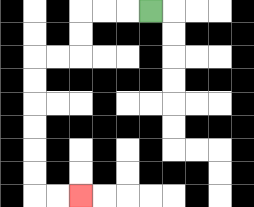{'start': '[6, 0]', 'end': '[3, 8]', 'path_directions': 'L,L,L,D,D,L,L,D,D,D,D,D,D,R,R', 'path_coordinates': '[[6, 0], [5, 0], [4, 0], [3, 0], [3, 1], [3, 2], [2, 2], [1, 2], [1, 3], [1, 4], [1, 5], [1, 6], [1, 7], [1, 8], [2, 8], [3, 8]]'}